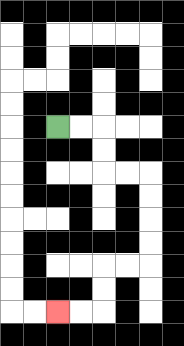{'start': '[2, 5]', 'end': '[2, 13]', 'path_directions': 'R,R,D,D,R,R,D,D,D,D,L,L,D,D,L,L', 'path_coordinates': '[[2, 5], [3, 5], [4, 5], [4, 6], [4, 7], [5, 7], [6, 7], [6, 8], [6, 9], [6, 10], [6, 11], [5, 11], [4, 11], [4, 12], [4, 13], [3, 13], [2, 13]]'}